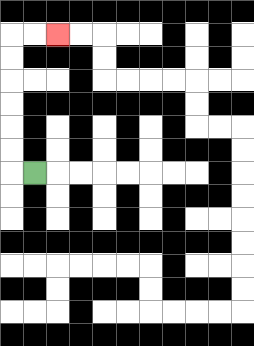{'start': '[1, 7]', 'end': '[2, 1]', 'path_directions': 'L,U,U,U,U,U,U,R,R', 'path_coordinates': '[[1, 7], [0, 7], [0, 6], [0, 5], [0, 4], [0, 3], [0, 2], [0, 1], [1, 1], [2, 1]]'}